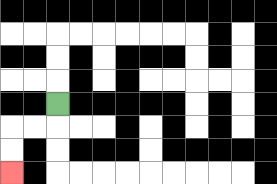{'start': '[2, 4]', 'end': '[0, 7]', 'path_directions': 'D,L,L,D,D', 'path_coordinates': '[[2, 4], [2, 5], [1, 5], [0, 5], [0, 6], [0, 7]]'}